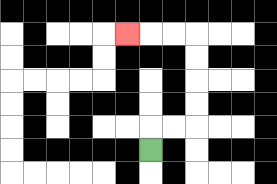{'start': '[6, 6]', 'end': '[5, 1]', 'path_directions': 'U,R,R,U,U,U,U,L,L,L', 'path_coordinates': '[[6, 6], [6, 5], [7, 5], [8, 5], [8, 4], [8, 3], [8, 2], [8, 1], [7, 1], [6, 1], [5, 1]]'}